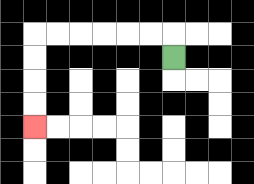{'start': '[7, 2]', 'end': '[1, 5]', 'path_directions': 'U,L,L,L,L,L,L,D,D,D,D', 'path_coordinates': '[[7, 2], [7, 1], [6, 1], [5, 1], [4, 1], [3, 1], [2, 1], [1, 1], [1, 2], [1, 3], [1, 4], [1, 5]]'}